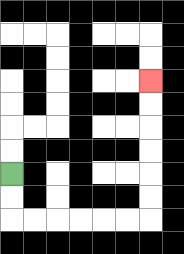{'start': '[0, 7]', 'end': '[6, 3]', 'path_directions': 'D,D,R,R,R,R,R,R,U,U,U,U,U,U', 'path_coordinates': '[[0, 7], [0, 8], [0, 9], [1, 9], [2, 9], [3, 9], [4, 9], [5, 9], [6, 9], [6, 8], [6, 7], [6, 6], [6, 5], [6, 4], [6, 3]]'}